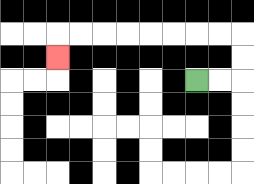{'start': '[8, 3]', 'end': '[2, 2]', 'path_directions': 'R,R,U,U,L,L,L,L,L,L,L,L,D', 'path_coordinates': '[[8, 3], [9, 3], [10, 3], [10, 2], [10, 1], [9, 1], [8, 1], [7, 1], [6, 1], [5, 1], [4, 1], [3, 1], [2, 1], [2, 2]]'}